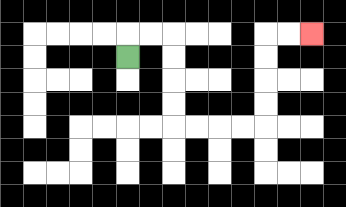{'start': '[5, 2]', 'end': '[13, 1]', 'path_directions': 'U,R,R,D,D,D,D,R,R,R,R,U,U,U,U,R,R', 'path_coordinates': '[[5, 2], [5, 1], [6, 1], [7, 1], [7, 2], [7, 3], [7, 4], [7, 5], [8, 5], [9, 5], [10, 5], [11, 5], [11, 4], [11, 3], [11, 2], [11, 1], [12, 1], [13, 1]]'}